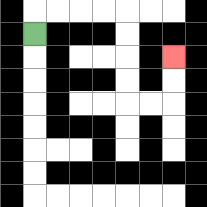{'start': '[1, 1]', 'end': '[7, 2]', 'path_directions': 'U,R,R,R,R,D,D,D,D,R,R,U,U', 'path_coordinates': '[[1, 1], [1, 0], [2, 0], [3, 0], [4, 0], [5, 0], [5, 1], [5, 2], [5, 3], [5, 4], [6, 4], [7, 4], [7, 3], [7, 2]]'}